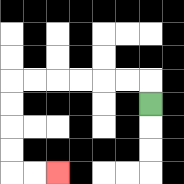{'start': '[6, 4]', 'end': '[2, 7]', 'path_directions': 'U,L,L,L,L,L,L,D,D,D,D,R,R', 'path_coordinates': '[[6, 4], [6, 3], [5, 3], [4, 3], [3, 3], [2, 3], [1, 3], [0, 3], [0, 4], [0, 5], [0, 6], [0, 7], [1, 7], [2, 7]]'}